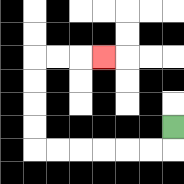{'start': '[7, 5]', 'end': '[4, 2]', 'path_directions': 'D,L,L,L,L,L,L,U,U,U,U,R,R,R', 'path_coordinates': '[[7, 5], [7, 6], [6, 6], [5, 6], [4, 6], [3, 6], [2, 6], [1, 6], [1, 5], [1, 4], [1, 3], [1, 2], [2, 2], [3, 2], [4, 2]]'}